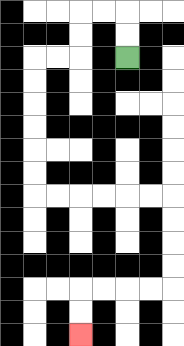{'start': '[5, 2]', 'end': '[3, 14]', 'path_directions': 'U,U,L,L,D,D,L,L,D,D,D,D,D,D,R,R,R,R,R,R,D,D,D,D,L,L,L,L,D,D', 'path_coordinates': '[[5, 2], [5, 1], [5, 0], [4, 0], [3, 0], [3, 1], [3, 2], [2, 2], [1, 2], [1, 3], [1, 4], [1, 5], [1, 6], [1, 7], [1, 8], [2, 8], [3, 8], [4, 8], [5, 8], [6, 8], [7, 8], [7, 9], [7, 10], [7, 11], [7, 12], [6, 12], [5, 12], [4, 12], [3, 12], [3, 13], [3, 14]]'}